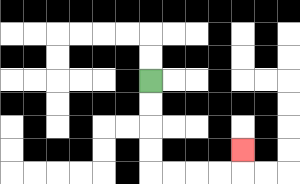{'start': '[6, 3]', 'end': '[10, 6]', 'path_directions': 'D,D,D,D,R,R,R,R,U', 'path_coordinates': '[[6, 3], [6, 4], [6, 5], [6, 6], [6, 7], [7, 7], [8, 7], [9, 7], [10, 7], [10, 6]]'}